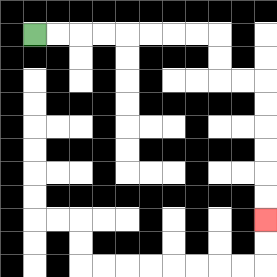{'start': '[1, 1]', 'end': '[11, 9]', 'path_directions': 'R,R,R,R,R,R,R,R,D,D,R,R,D,D,D,D,D,D', 'path_coordinates': '[[1, 1], [2, 1], [3, 1], [4, 1], [5, 1], [6, 1], [7, 1], [8, 1], [9, 1], [9, 2], [9, 3], [10, 3], [11, 3], [11, 4], [11, 5], [11, 6], [11, 7], [11, 8], [11, 9]]'}